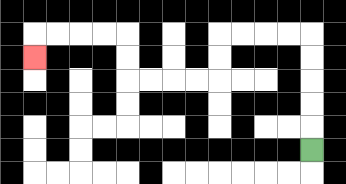{'start': '[13, 6]', 'end': '[1, 2]', 'path_directions': 'U,U,U,U,U,L,L,L,L,D,D,L,L,L,L,U,U,L,L,L,L,D', 'path_coordinates': '[[13, 6], [13, 5], [13, 4], [13, 3], [13, 2], [13, 1], [12, 1], [11, 1], [10, 1], [9, 1], [9, 2], [9, 3], [8, 3], [7, 3], [6, 3], [5, 3], [5, 2], [5, 1], [4, 1], [3, 1], [2, 1], [1, 1], [1, 2]]'}